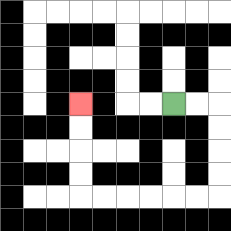{'start': '[7, 4]', 'end': '[3, 4]', 'path_directions': 'R,R,D,D,D,D,L,L,L,L,L,L,U,U,U,U', 'path_coordinates': '[[7, 4], [8, 4], [9, 4], [9, 5], [9, 6], [9, 7], [9, 8], [8, 8], [7, 8], [6, 8], [5, 8], [4, 8], [3, 8], [3, 7], [3, 6], [3, 5], [3, 4]]'}